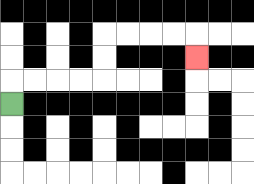{'start': '[0, 4]', 'end': '[8, 2]', 'path_directions': 'U,R,R,R,R,U,U,R,R,R,R,D', 'path_coordinates': '[[0, 4], [0, 3], [1, 3], [2, 3], [3, 3], [4, 3], [4, 2], [4, 1], [5, 1], [6, 1], [7, 1], [8, 1], [8, 2]]'}